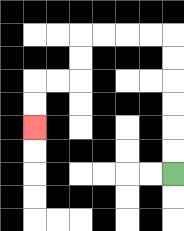{'start': '[7, 7]', 'end': '[1, 5]', 'path_directions': 'U,U,U,U,U,U,L,L,L,L,D,D,L,L,D,D', 'path_coordinates': '[[7, 7], [7, 6], [7, 5], [7, 4], [7, 3], [7, 2], [7, 1], [6, 1], [5, 1], [4, 1], [3, 1], [3, 2], [3, 3], [2, 3], [1, 3], [1, 4], [1, 5]]'}